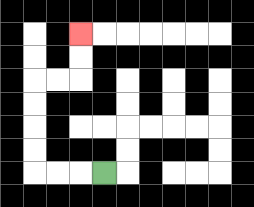{'start': '[4, 7]', 'end': '[3, 1]', 'path_directions': 'L,L,L,U,U,U,U,R,R,U,U', 'path_coordinates': '[[4, 7], [3, 7], [2, 7], [1, 7], [1, 6], [1, 5], [1, 4], [1, 3], [2, 3], [3, 3], [3, 2], [3, 1]]'}